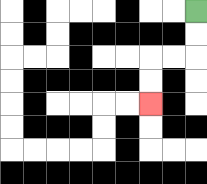{'start': '[8, 0]', 'end': '[6, 4]', 'path_directions': 'D,D,L,L,D,D', 'path_coordinates': '[[8, 0], [8, 1], [8, 2], [7, 2], [6, 2], [6, 3], [6, 4]]'}